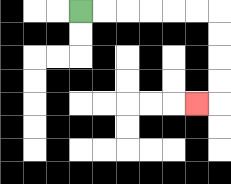{'start': '[3, 0]', 'end': '[8, 4]', 'path_directions': 'R,R,R,R,R,R,D,D,D,D,L', 'path_coordinates': '[[3, 0], [4, 0], [5, 0], [6, 0], [7, 0], [8, 0], [9, 0], [9, 1], [9, 2], [9, 3], [9, 4], [8, 4]]'}